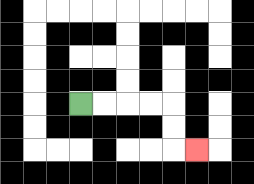{'start': '[3, 4]', 'end': '[8, 6]', 'path_directions': 'R,R,R,R,D,D,R', 'path_coordinates': '[[3, 4], [4, 4], [5, 4], [6, 4], [7, 4], [7, 5], [7, 6], [8, 6]]'}